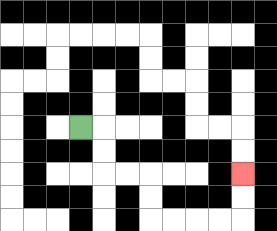{'start': '[3, 5]', 'end': '[10, 7]', 'path_directions': 'R,D,D,R,R,D,D,R,R,R,R,U,U', 'path_coordinates': '[[3, 5], [4, 5], [4, 6], [4, 7], [5, 7], [6, 7], [6, 8], [6, 9], [7, 9], [8, 9], [9, 9], [10, 9], [10, 8], [10, 7]]'}